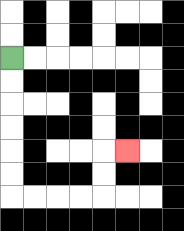{'start': '[0, 2]', 'end': '[5, 6]', 'path_directions': 'D,D,D,D,D,D,R,R,R,R,U,U,R', 'path_coordinates': '[[0, 2], [0, 3], [0, 4], [0, 5], [0, 6], [0, 7], [0, 8], [1, 8], [2, 8], [3, 8], [4, 8], [4, 7], [4, 6], [5, 6]]'}